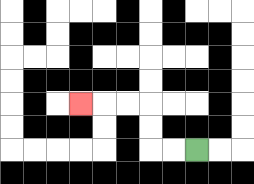{'start': '[8, 6]', 'end': '[3, 4]', 'path_directions': 'L,L,U,U,L,L,L', 'path_coordinates': '[[8, 6], [7, 6], [6, 6], [6, 5], [6, 4], [5, 4], [4, 4], [3, 4]]'}